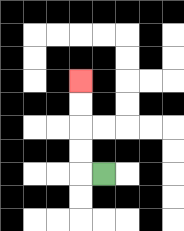{'start': '[4, 7]', 'end': '[3, 3]', 'path_directions': 'L,U,U,U,U', 'path_coordinates': '[[4, 7], [3, 7], [3, 6], [3, 5], [3, 4], [3, 3]]'}